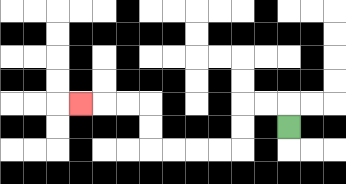{'start': '[12, 5]', 'end': '[3, 4]', 'path_directions': 'U,L,L,D,D,L,L,L,L,U,U,L,L,L', 'path_coordinates': '[[12, 5], [12, 4], [11, 4], [10, 4], [10, 5], [10, 6], [9, 6], [8, 6], [7, 6], [6, 6], [6, 5], [6, 4], [5, 4], [4, 4], [3, 4]]'}